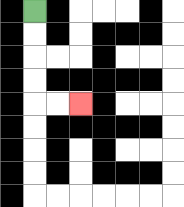{'start': '[1, 0]', 'end': '[3, 4]', 'path_directions': 'D,D,D,D,R,R', 'path_coordinates': '[[1, 0], [1, 1], [1, 2], [1, 3], [1, 4], [2, 4], [3, 4]]'}